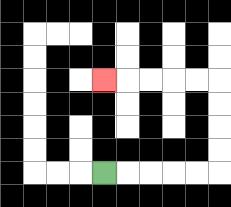{'start': '[4, 7]', 'end': '[4, 3]', 'path_directions': 'R,R,R,R,R,U,U,U,U,L,L,L,L,L', 'path_coordinates': '[[4, 7], [5, 7], [6, 7], [7, 7], [8, 7], [9, 7], [9, 6], [9, 5], [9, 4], [9, 3], [8, 3], [7, 3], [6, 3], [5, 3], [4, 3]]'}